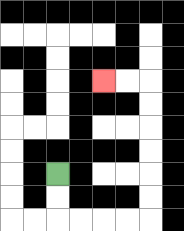{'start': '[2, 7]', 'end': '[4, 3]', 'path_directions': 'D,D,R,R,R,R,U,U,U,U,U,U,L,L', 'path_coordinates': '[[2, 7], [2, 8], [2, 9], [3, 9], [4, 9], [5, 9], [6, 9], [6, 8], [6, 7], [6, 6], [6, 5], [6, 4], [6, 3], [5, 3], [4, 3]]'}